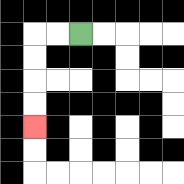{'start': '[3, 1]', 'end': '[1, 5]', 'path_directions': 'L,L,D,D,D,D', 'path_coordinates': '[[3, 1], [2, 1], [1, 1], [1, 2], [1, 3], [1, 4], [1, 5]]'}